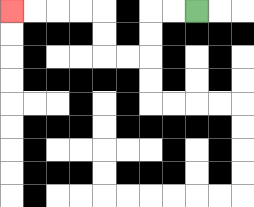{'start': '[8, 0]', 'end': '[0, 0]', 'path_directions': 'L,L,D,D,L,L,U,U,L,L,L,L', 'path_coordinates': '[[8, 0], [7, 0], [6, 0], [6, 1], [6, 2], [5, 2], [4, 2], [4, 1], [4, 0], [3, 0], [2, 0], [1, 0], [0, 0]]'}